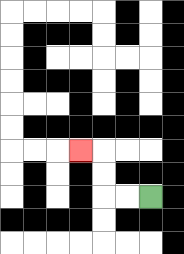{'start': '[6, 8]', 'end': '[3, 6]', 'path_directions': 'L,L,U,U,L', 'path_coordinates': '[[6, 8], [5, 8], [4, 8], [4, 7], [4, 6], [3, 6]]'}